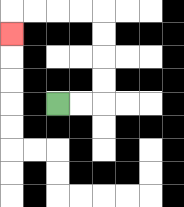{'start': '[2, 4]', 'end': '[0, 1]', 'path_directions': 'R,R,U,U,U,U,L,L,L,L,D', 'path_coordinates': '[[2, 4], [3, 4], [4, 4], [4, 3], [4, 2], [4, 1], [4, 0], [3, 0], [2, 0], [1, 0], [0, 0], [0, 1]]'}